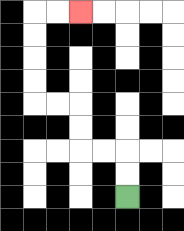{'start': '[5, 8]', 'end': '[3, 0]', 'path_directions': 'U,U,L,L,U,U,L,L,U,U,U,U,R,R', 'path_coordinates': '[[5, 8], [5, 7], [5, 6], [4, 6], [3, 6], [3, 5], [3, 4], [2, 4], [1, 4], [1, 3], [1, 2], [1, 1], [1, 0], [2, 0], [3, 0]]'}